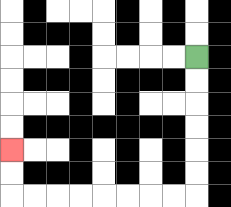{'start': '[8, 2]', 'end': '[0, 6]', 'path_directions': 'D,D,D,D,D,D,L,L,L,L,L,L,L,L,U,U', 'path_coordinates': '[[8, 2], [8, 3], [8, 4], [8, 5], [8, 6], [8, 7], [8, 8], [7, 8], [6, 8], [5, 8], [4, 8], [3, 8], [2, 8], [1, 8], [0, 8], [0, 7], [0, 6]]'}